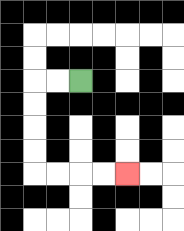{'start': '[3, 3]', 'end': '[5, 7]', 'path_directions': 'L,L,D,D,D,D,R,R,R,R', 'path_coordinates': '[[3, 3], [2, 3], [1, 3], [1, 4], [1, 5], [1, 6], [1, 7], [2, 7], [3, 7], [4, 7], [5, 7]]'}